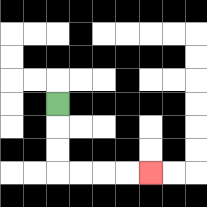{'start': '[2, 4]', 'end': '[6, 7]', 'path_directions': 'D,D,D,R,R,R,R', 'path_coordinates': '[[2, 4], [2, 5], [2, 6], [2, 7], [3, 7], [4, 7], [5, 7], [6, 7]]'}